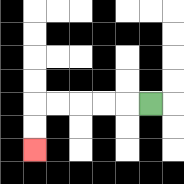{'start': '[6, 4]', 'end': '[1, 6]', 'path_directions': 'L,L,L,L,L,D,D', 'path_coordinates': '[[6, 4], [5, 4], [4, 4], [3, 4], [2, 4], [1, 4], [1, 5], [1, 6]]'}